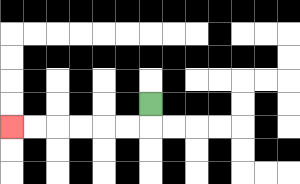{'start': '[6, 4]', 'end': '[0, 5]', 'path_directions': 'D,L,L,L,L,L,L', 'path_coordinates': '[[6, 4], [6, 5], [5, 5], [4, 5], [3, 5], [2, 5], [1, 5], [0, 5]]'}